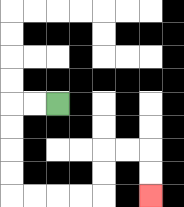{'start': '[2, 4]', 'end': '[6, 8]', 'path_directions': 'L,L,D,D,D,D,R,R,R,R,U,U,R,R,D,D', 'path_coordinates': '[[2, 4], [1, 4], [0, 4], [0, 5], [0, 6], [0, 7], [0, 8], [1, 8], [2, 8], [3, 8], [4, 8], [4, 7], [4, 6], [5, 6], [6, 6], [6, 7], [6, 8]]'}